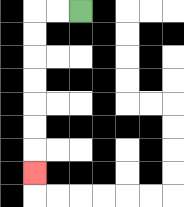{'start': '[3, 0]', 'end': '[1, 7]', 'path_directions': 'L,L,D,D,D,D,D,D,D', 'path_coordinates': '[[3, 0], [2, 0], [1, 0], [1, 1], [1, 2], [1, 3], [1, 4], [1, 5], [1, 6], [1, 7]]'}